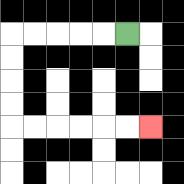{'start': '[5, 1]', 'end': '[6, 5]', 'path_directions': 'L,L,L,L,L,D,D,D,D,R,R,R,R,R,R', 'path_coordinates': '[[5, 1], [4, 1], [3, 1], [2, 1], [1, 1], [0, 1], [0, 2], [0, 3], [0, 4], [0, 5], [1, 5], [2, 5], [3, 5], [4, 5], [5, 5], [6, 5]]'}